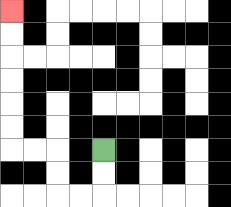{'start': '[4, 6]', 'end': '[0, 0]', 'path_directions': 'D,D,L,L,U,U,L,L,U,U,U,U,U,U', 'path_coordinates': '[[4, 6], [4, 7], [4, 8], [3, 8], [2, 8], [2, 7], [2, 6], [1, 6], [0, 6], [0, 5], [0, 4], [0, 3], [0, 2], [0, 1], [0, 0]]'}